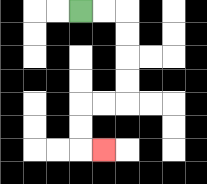{'start': '[3, 0]', 'end': '[4, 6]', 'path_directions': 'R,R,D,D,D,D,L,L,D,D,R', 'path_coordinates': '[[3, 0], [4, 0], [5, 0], [5, 1], [5, 2], [5, 3], [5, 4], [4, 4], [3, 4], [3, 5], [3, 6], [4, 6]]'}